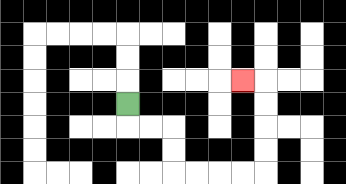{'start': '[5, 4]', 'end': '[10, 3]', 'path_directions': 'D,R,R,D,D,R,R,R,R,U,U,U,U,L', 'path_coordinates': '[[5, 4], [5, 5], [6, 5], [7, 5], [7, 6], [7, 7], [8, 7], [9, 7], [10, 7], [11, 7], [11, 6], [11, 5], [11, 4], [11, 3], [10, 3]]'}